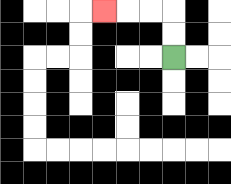{'start': '[7, 2]', 'end': '[4, 0]', 'path_directions': 'U,U,L,L,L', 'path_coordinates': '[[7, 2], [7, 1], [7, 0], [6, 0], [5, 0], [4, 0]]'}